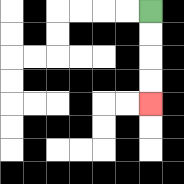{'start': '[6, 0]', 'end': '[6, 4]', 'path_directions': 'D,D,D,D', 'path_coordinates': '[[6, 0], [6, 1], [6, 2], [6, 3], [6, 4]]'}